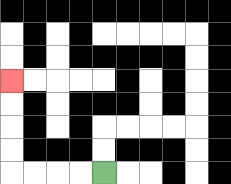{'start': '[4, 7]', 'end': '[0, 3]', 'path_directions': 'L,L,L,L,U,U,U,U', 'path_coordinates': '[[4, 7], [3, 7], [2, 7], [1, 7], [0, 7], [0, 6], [0, 5], [0, 4], [0, 3]]'}